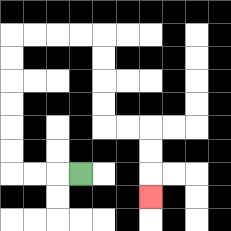{'start': '[3, 7]', 'end': '[6, 8]', 'path_directions': 'L,L,L,U,U,U,U,U,U,R,R,R,R,D,D,D,D,R,R,D,D,D', 'path_coordinates': '[[3, 7], [2, 7], [1, 7], [0, 7], [0, 6], [0, 5], [0, 4], [0, 3], [0, 2], [0, 1], [1, 1], [2, 1], [3, 1], [4, 1], [4, 2], [4, 3], [4, 4], [4, 5], [5, 5], [6, 5], [6, 6], [6, 7], [6, 8]]'}